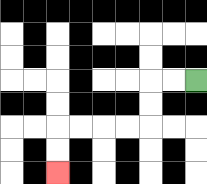{'start': '[8, 3]', 'end': '[2, 7]', 'path_directions': 'L,L,D,D,L,L,L,L,D,D', 'path_coordinates': '[[8, 3], [7, 3], [6, 3], [6, 4], [6, 5], [5, 5], [4, 5], [3, 5], [2, 5], [2, 6], [2, 7]]'}